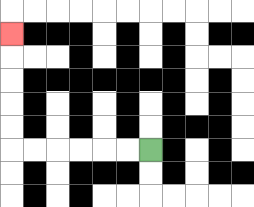{'start': '[6, 6]', 'end': '[0, 1]', 'path_directions': 'L,L,L,L,L,L,U,U,U,U,U', 'path_coordinates': '[[6, 6], [5, 6], [4, 6], [3, 6], [2, 6], [1, 6], [0, 6], [0, 5], [0, 4], [0, 3], [0, 2], [0, 1]]'}